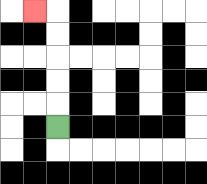{'start': '[2, 5]', 'end': '[1, 0]', 'path_directions': 'U,U,U,U,U,L', 'path_coordinates': '[[2, 5], [2, 4], [2, 3], [2, 2], [2, 1], [2, 0], [1, 0]]'}